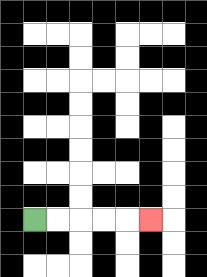{'start': '[1, 9]', 'end': '[6, 9]', 'path_directions': 'R,R,R,R,R', 'path_coordinates': '[[1, 9], [2, 9], [3, 9], [4, 9], [5, 9], [6, 9]]'}